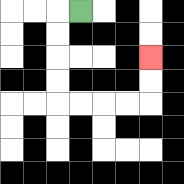{'start': '[3, 0]', 'end': '[6, 2]', 'path_directions': 'L,D,D,D,D,R,R,R,R,U,U', 'path_coordinates': '[[3, 0], [2, 0], [2, 1], [2, 2], [2, 3], [2, 4], [3, 4], [4, 4], [5, 4], [6, 4], [6, 3], [6, 2]]'}